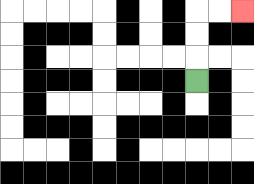{'start': '[8, 3]', 'end': '[10, 0]', 'path_directions': 'U,U,U,R,R', 'path_coordinates': '[[8, 3], [8, 2], [8, 1], [8, 0], [9, 0], [10, 0]]'}